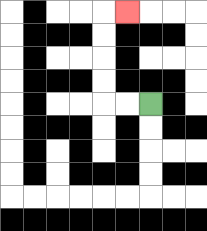{'start': '[6, 4]', 'end': '[5, 0]', 'path_directions': 'L,L,U,U,U,U,R', 'path_coordinates': '[[6, 4], [5, 4], [4, 4], [4, 3], [4, 2], [4, 1], [4, 0], [5, 0]]'}